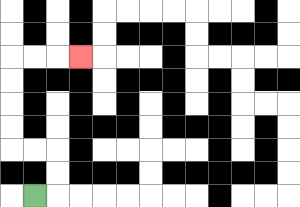{'start': '[1, 8]', 'end': '[3, 2]', 'path_directions': 'R,U,U,L,L,U,U,U,U,R,R,R', 'path_coordinates': '[[1, 8], [2, 8], [2, 7], [2, 6], [1, 6], [0, 6], [0, 5], [0, 4], [0, 3], [0, 2], [1, 2], [2, 2], [3, 2]]'}